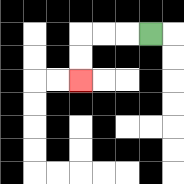{'start': '[6, 1]', 'end': '[3, 3]', 'path_directions': 'L,L,L,D,D', 'path_coordinates': '[[6, 1], [5, 1], [4, 1], [3, 1], [3, 2], [3, 3]]'}